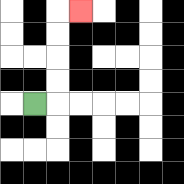{'start': '[1, 4]', 'end': '[3, 0]', 'path_directions': 'R,U,U,U,U,R', 'path_coordinates': '[[1, 4], [2, 4], [2, 3], [2, 2], [2, 1], [2, 0], [3, 0]]'}